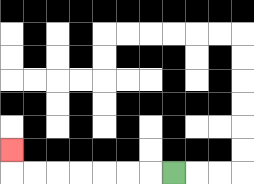{'start': '[7, 7]', 'end': '[0, 6]', 'path_directions': 'L,L,L,L,L,L,L,U', 'path_coordinates': '[[7, 7], [6, 7], [5, 7], [4, 7], [3, 7], [2, 7], [1, 7], [0, 7], [0, 6]]'}